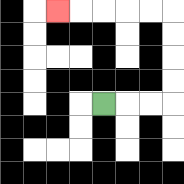{'start': '[4, 4]', 'end': '[2, 0]', 'path_directions': 'R,R,R,U,U,U,U,L,L,L,L,L', 'path_coordinates': '[[4, 4], [5, 4], [6, 4], [7, 4], [7, 3], [7, 2], [7, 1], [7, 0], [6, 0], [5, 0], [4, 0], [3, 0], [2, 0]]'}